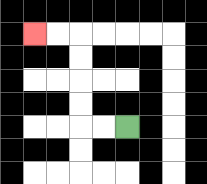{'start': '[5, 5]', 'end': '[1, 1]', 'path_directions': 'L,L,U,U,U,U,L,L', 'path_coordinates': '[[5, 5], [4, 5], [3, 5], [3, 4], [3, 3], [3, 2], [3, 1], [2, 1], [1, 1]]'}